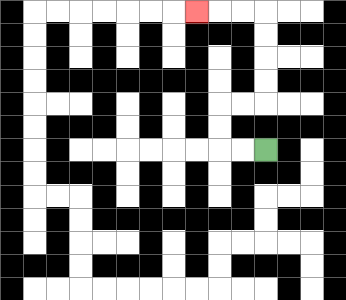{'start': '[11, 6]', 'end': '[8, 0]', 'path_directions': 'L,L,U,U,R,R,U,U,U,U,L,L,L', 'path_coordinates': '[[11, 6], [10, 6], [9, 6], [9, 5], [9, 4], [10, 4], [11, 4], [11, 3], [11, 2], [11, 1], [11, 0], [10, 0], [9, 0], [8, 0]]'}